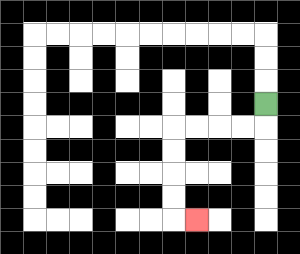{'start': '[11, 4]', 'end': '[8, 9]', 'path_directions': 'D,L,L,L,L,D,D,D,D,R', 'path_coordinates': '[[11, 4], [11, 5], [10, 5], [9, 5], [8, 5], [7, 5], [7, 6], [7, 7], [7, 8], [7, 9], [8, 9]]'}